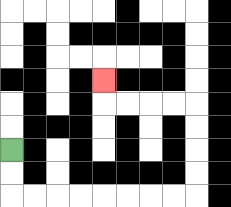{'start': '[0, 6]', 'end': '[4, 3]', 'path_directions': 'D,D,R,R,R,R,R,R,R,R,U,U,U,U,L,L,L,L,U', 'path_coordinates': '[[0, 6], [0, 7], [0, 8], [1, 8], [2, 8], [3, 8], [4, 8], [5, 8], [6, 8], [7, 8], [8, 8], [8, 7], [8, 6], [8, 5], [8, 4], [7, 4], [6, 4], [5, 4], [4, 4], [4, 3]]'}